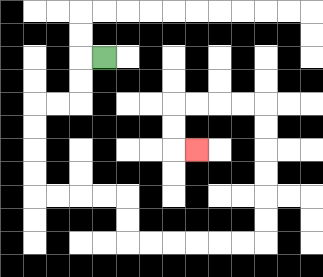{'start': '[4, 2]', 'end': '[8, 6]', 'path_directions': 'L,D,D,L,L,D,D,D,D,R,R,R,R,D,D,R,R,R,R,R,R,U,U,U,U,U,U,L,L,L,L,D,D,R', 'path_coordinates': '[[4, 2], [3, 2], [3, 3], [3, 4], [2, 4], [1, 4], [1, 5], [1, 6], [1, 7], [1, 8], [2, 8], [3, 8], [4, 8], [5, 8], [5, 9], [5, 10], [6, 10], [7, 10], [8, 10], [9, 10], [10, 10], [11, 10], [11, 9], [11, 8], [11, 7], [11, 6], [11, 5], [11, 4], [10, 4], [9, 4], [8, 4], [7, 4], [7, 5], [7, 6], [8, 6]]'}